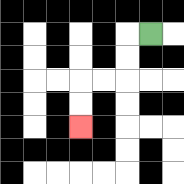{'start': '[6, 1]', 'end': '[3, 5]', 'path_directions': 'L,D,D,L,L,D,D', 'path_coordinates': '[[6, 1], [5, 1], [5, 2], [5, 3], [4, 3], [3, 3], [3, 4], [3, 5]]'}